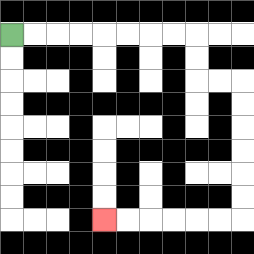{'start': '[0, 1]', 'end': '[4, 9]', 'path_directions': 'R,R,R,R,R,R,R,R,D,D,R,R,D,D,D,D,D,D,L,L,L,L,L,L', 'path_coordinates': '[[0, 1], [1, 1], [2, 1], [3, 1], [4, 1], [5, 1], [6, 1], [7, 1], [8, 1], [8, 2], [8, 3], [9, 3], [10, 3], [10, 4], [10, 5], [10, 6], [10, 7], [10, 8], [10, 9], [9, 9], [8, 9], [7, 9], [6, 9], [5, 9], [4, 9]]'}